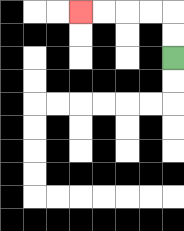{'start': '[7, 2]', 'end': '[3, 0]', 'path_directions': 'U,U,L,L,L,L', 'path_coordinates': '[[7, 2], [7, 1], [7, 0], [6, 0], [5, 0], [4, 0], [3, 0]]'}